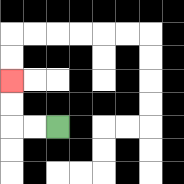{'start': '[2, 5]', 'end': '[0, 3]', 'path_directions': 'L,L,U,U', 'path_coordinates': '[[2, 5], [1, 5], [0, 5], [0, 4], [0, 3]]'}